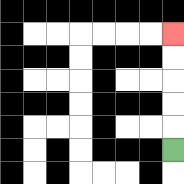{'start': '[7, 6]', 'end': '[7, 1]', 'path_directions': 'U,U,U,U,U', 'path_coordinates': '[[7, 6], [7, 5], [7, 4], [7, 3], [7, 2], [7, 1]]'}